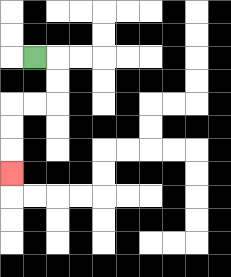{'start': '[1, 2]', 'end': '[0, 7]', 'path_directions': 'R,D,D,L,L,D,D,D', 'path_coordinates': '[[1, 2], [2, 2], [2, 3], [2, 4], [1, 4], [0, 4], [0, 5], [0, 6], [0, 7]]'}